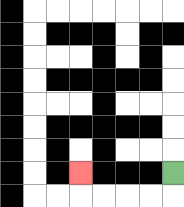{'start': '[7, 7]', 'end': '[3, 7]', 'path_directions': 'D,L,L,L,L,U', 'path_coordinates': '[[7, 7], [7, 8], [6, 8], [5, 8], [4, 8], [3, 8], [3, 7]]'}